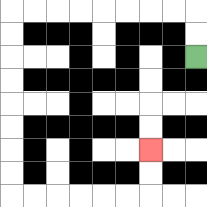{'start': '[8, 2]', 'end': '[6, 6]', 'path_directions': 'U,U,L,L,L,L,L,L,L,L,D,D,D,D,D,D,D,D,R,R,R,R,R,R,U,U', 'path_coordinates': '[[8, 2], [8, 1], [8, 0], [7, 0], [6, 0], [5, 0], [4, 0], [3, 0], [2, 0], [1, 0], [0, 0], [0, 1], [0, 2], [0, 3], [0, 4], [0, 5], [0, 6], [0, 7], [0, 8], [1, 8], [2, 8], [3, 8], [4, 8], [5, 8], [6, 8], [6, 7], [6, 6]]'}